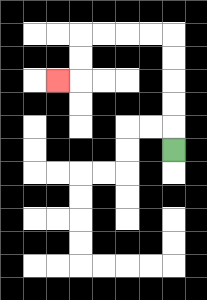{'start': '[7, 6]', 'end': '[2, 3]', 'path_directions': 'U,U,U,U,U,L,L,L,L,D,D,L', 'path_coordinates': '[[7, 6], [7, 5], [7, 4], [7, 3], [7, 2], [7, 1], [6, 1], [5, 1], [4, 1], [3, 1], [3, 2], [3, 3], [2, 3]]'}